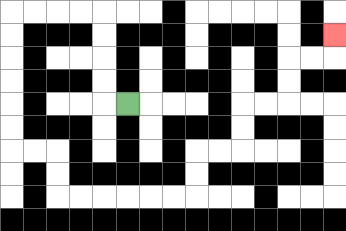{'start': '[5, 4]', 'end': '[14, 1]', 'path_directions': 'L,U,U,U,U,L,L,L,L,D,D,D,D,D,D,R,R,D,D,R,R,R,R,R,R,U,U,R,R,U,U,R,R,U,U,R,R,U', 'path_coordinates': '[[5, 4], [4, 4], [4, 3], [4, 2], [4, 1], [4, 0], [3, 0], [2, 0], [1, 0], [0, 0], [0, 1], [0, 2], [0, 3], [0, 4], [0, 5], [0, 6], [1, 6], [2, 6], [2, 7], [2, 8], [3, 8], [4, 8], [5, 8], [6, 8], [7, 8], [8, 8], [8, 7], [8, 6], [9, 6], [10, 6], [10, 5], [10, 4], [11, 4], [12, 4], [12, 3], [12, 2], [13, 2], [14, 2], [14, 1]]'}